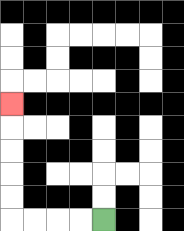{'start': '[4, 9]', 'end': '[0, 4]', 'path_directions': 'L,L,L,L,U,U,U,U,U', 'path_coordinates': '[[4, 9], [3, 9], [2, 9], [1, 9], [0, 9], [0, 8], [0, 7], [0, 6], [0, 5], [0, 4]]'}